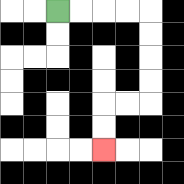{'start': '[2, 0]', 'end': '[4, 6]', 'path_directions': 'R,R,R,R,D,D,D,D,L,L,D,D', 'path_coordinates': '[[2, 0], [3, 0], [4, 0], [5, 0], [6, 0], [6, 1], [6, 2], [6, 3], [6, 4], [5, 4], [4, 4], [4, 5], [4, 6]]'}